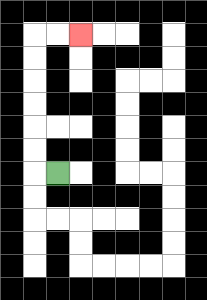{'start': '[2, 7]', 'end': '[3, 1]', 'path_directions': 'L,U,U,U,U,U,U,R,R', 'path_coordinates': '[[2, 7], [1, 7], [1, 6], [1, 5], [1, 4], [1, 3], [1, 2], [1, 1], [2, 1], [3, 1]]'}